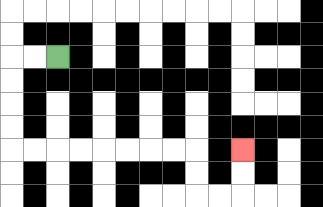{'start': '[2, 2]', 'end': '[10, 6]', 'path_directions': 'L,L,D,D,D,D,R,R,R,R,R,R,R,R,D,D,R,R,U,U', 'path_coordinates': '[[2, 2], [1, 2], [0, 2], [0, 3], [0, 4], [0, 5], [0, 6], [1, 6], [2, 6], [3, 6], [4, 6], [5, 6], [6, 6], [7, 6], [8, 6], [8, 7], [8, 8], [9, 8], [10, 8], [10, 7], [10, 6]]'}